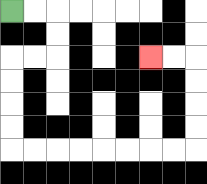{'start': '[0, 0]', 'end': '[6, 2]', 'path_directions': 'R,R,D,D,L,L,D,D,D,D,R,R,R,R,R,R,R,R,U,U,U,U,L,L', 'path_coordinates': '[[0, 0], [1, 0], [2, 0], [2, 1], [2, 2], [1, 2], [0, 2], [0, 3], [0, 4], [0, 5], [0, 6], [1, 6], [2, 6], [3, 6], [4, 6], [5, 6], [6, 6], [7, 6], [8, 6], [8, 5], [8, 4], [8, 3], [8, 2], [7, 2], [6, 2]]'}